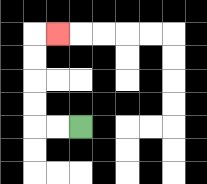{'start': '[3, 5]', 'end': '[2, 1]', 'path_directions': 'L,L,U,U,U,U,R', 'path_coordinates': '[[3, 5], [2, 5], [1, 5], [1, 4], [1, 3], [1, 2], [1, 1], [2, 1]]'}